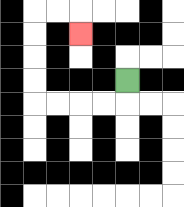{'start': '[5, 3]', 'end': '[3, 1]', 'path_directions': 'D,L,L,L,L,U,U,U,U,R,R,D', 'path_coordinates': '[[5, 3], [5, 4], [4, 4], [3, 4], [2, 4], [1, 4], [1, 3], [1, 2], [1, 1], [1, 0], [2, 0], [3, 0], [3, 1]]'}